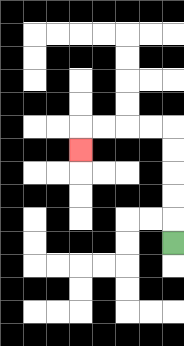{'start': '[7, 10]', 'end': '[3, 6]', 'path_directions': 'U,U,U,U,U,L,L,L,L,D', 'path_coordinates': '[[7, 10], [7, 9], [7, 8], [7, 7], [7, 6], [7, 5], [6, 5], [5, 5], [4, 5], [3, 5], [3, 6]]'}